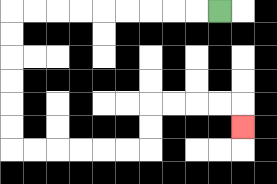{'start': '[9, 0]', 'end': '[10, 5]', 'path_directions': 'L,L,L,L,L,L,L,L,L,D,D,D,D,D,D,R,R,R,R,R,R,U,U,R,R,R,R,D', 'path_coordinates': '[[9, 0], [8, 0], [7, 0], [6, 0], [5, 0], [4, 0], [3, 0], [2, 0], [1, 0], [0, 0], [0, 1], [0, 2], [0, 3], [0, 4], [0, 5], [0, 6], [1, 6], [2, 6], [3, 6], [4, 6], [5, 6], [6, 6], [6, 5], [6, 4], [7, 4], [8, 4], [9, 4], [10, 4], [10, 5]]'}